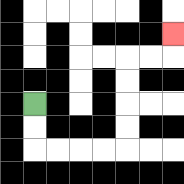{'start': '[1, 4]', 'end': '[7, 1]', 'path_directions': 'D,D,R,R,R,R,U,U,U,U,R,R,U', 'path_coordinates': '[[1, 4], [1, 5], [1, 6], [2, 6], [3, 6], [4, 6], [5, 6], [5, 5], [5, 4], [5, 3], [5, 2], [6, 2], [7, 2], [7, 1]]'}